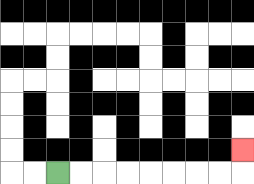{'start': '[2, 7]', 'end': '[10, 6]', 'path_directions': 'R,R,R,R,R,R,R,R,U', 'path_coordinates': '[[2, 7], [3, 7], [4, 7], [5, 7], [6, 7], [7, 7], [8, 7], [9, 7], [10, 7], [10, 6]]'}